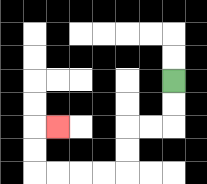{'start': '[7, 3]', 'end': '[2, 5]', 'path_directions': 'D,D,L,L,D,D,L,L,L,L,U,U,R', 'path_coordinates': '[[7, 3], [7, 4], [7, 5], [6, 5], [5, 5], [5, 6], [5, 7], [4, 7], [3, 7], [2, 7], [1, 7], [1, 6], [1, 5], [2, 5]]'}